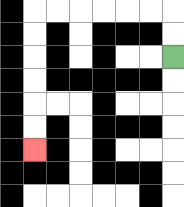{'start': '[7, 2]', 'end': '[1, 6]', 'path_directions': 'U,U,L,L,L,L,L,L,D,D,D,D,D,D', 'path_coordinates': '[[7, 2], [7, 1], [7, 0], [6, 0], [5, 0], [4, 0], [3, 0], [2, 0], [1, 0], [1, 1], [1, 2], [1, 3], [1, 4], [1, 5], [1, 6]]'}